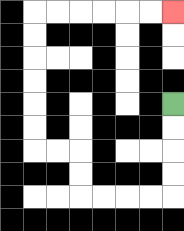{'start': '[7, 4]', 'end': '[7, 0]', 'path_directions': 'D,D,D,D,L,L,L,L,U,U,L,L,U,U,U,U,U,U,R,R,R,R,R,R', 'path_coordinates': '[[7, 4], [7, 5], [7, 6], [7, 7], [7, 8], [6, 8], [5, 8], [4, 8], [3, 8], [3, 7], [3, 6], [2, 6], [1, 6], [1, 5], [1, 4], [1, 3], [1, 2], [1, 1], [1, 0], [2, 0], [3, 0], [4, 0], [5, 0], [6, 0], [7, 0]]'}